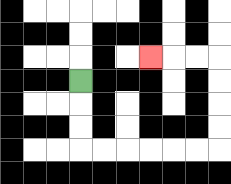{'start': '[3, 3]', 'end': '[6, 2]', 'path_directions': 'D,D,D,R,R,R,R,R,R,U,U,U,U,L,L,L', 'path_coordinates': '[[3, 3], [3, 4], [3, 5], [3, 6], [4, 6], [5, 6], [6, 6], [7, 6], [8, 6], [9, 6], [9, 5], [9, 4], [9, 3], [9, 2], [8, 2], [7, 2], [6, 2]]'}